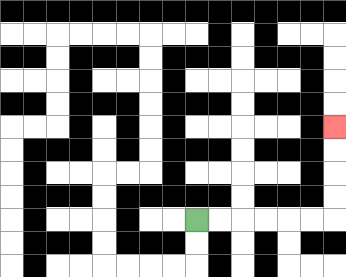{'start': '[8, 9]', 'end': '[14, 5]', 'path_directions': 'R,R,R,R,R,R,U,U,U,U', 'path_coordinates': '[[8, 9], [9, 9], [10, 9], [11, 9], [12, 9], [13, 9], [14, 9], [14, 8], [14, 7], [14, 6], [14, 5]]'}